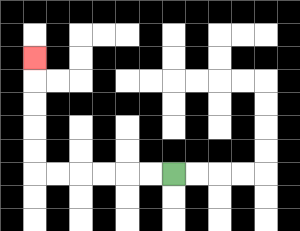{'start': '[7, 7]', 'end': '[1, 2]', 'path_directions': 'L,L,L,L,L,L,U,U,U,U,U', 'path_coordinates': '[[7, 7], [6, 7], [5, 7], [4, 7], [3, 7], [2, 7], [1, 7], [1, 6], [1, 5], [1, 4], [1, 3], [1, 2]]'}